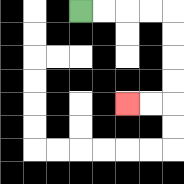{'start': '[3, 0]', 'end': '[5, 4]', 'path_directions': 'R,R,R,R,D,D,D,D,L,L', 'path_coordinates': '[[3, 0], [4, 0], [5, 0], [6, 0], [7, 0], [7, 1], [7, 2], [7, 3], [7, 4], [6, 4], [5, 4]]'}